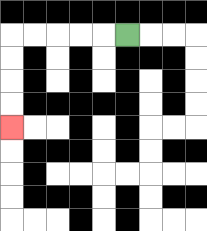{'start': '[5, 1]', 'end': '[0, 5]', 'path_directions': 'L,L,L,L,L,D,D,D,D', 'path_coordinates': '[[5, 1], [4, 1], [3, 1], [2, 1], [1, 1], [0, 1], [0, 2], [0, 3], [0, 4], [0, 5]]'}